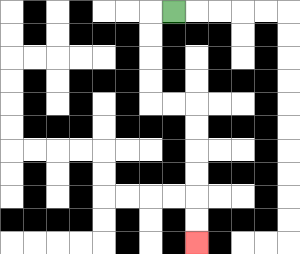{'start': '[7, 0]', 'end': '[8, 10]', 'path_directions': 'L,D,D,D,D,R,R,D,D,D,D,D,D', 'path_coordinates': '[[7, 0], [6, 0], [6, 1], [6, 2], [6, 3], [6, 4], [7, 4], [8, 4], [8, 5], [8, 6], [8, 7], [8, 8], [8, 9], [8, 10]]'}